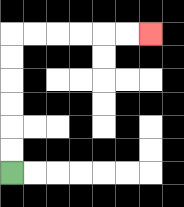{'start': '[0, 7]', 'end': '[6, 1]', 'path_directions': 'U,U,U,U,U,U,R,R,R,R,R,R', 'path_coordinates': '[[0, 7], [0, 6], [0, 5], [0, 4], [0, 3], [0, 2], [0, 1], [1, 1], [2, 1], [3, 1], [4, 1], [5, 1], [6, 1]]'}